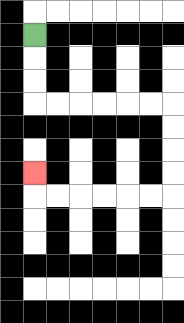{'start': '[1, 1]', 'end': '[1, 7]', 'path_directions': 'D,D,D,R,R,R,R,R,R,D,D,D,D,L,L,L,L,L,L,U', 'path_coordinates': '[[1, 1], [1, 2], [1, 3], [1, 4], [2, 4], [3, 4], [4, 4], [5, 4], [6, 4], [7, 4], [7, 5], [7, 6], [7, 7], [7, 8], [6, 8], [5, 8], [4, 8], [3, 8], [2, 8], [1, 8], [1, 7]]'}